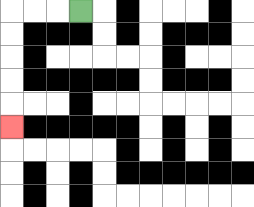{'start': '[3, 0]', 'end': '[0, 5]', 'path_directions': 'L,L,L,D,D,D,D,D', 'path_coordinates': '[[3, 0], [2, 0], [1, 0], [0, 0], [0, 1], [0, 2], [0, 3], [0, 4], [0, 5]]'}